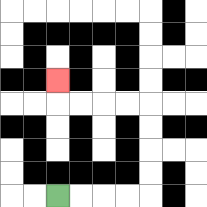{'start': '[2, 8]', 'end': '[2, 3]', 'path_directions': 'R,R,R,R,U,U,U,U,L,L,L,L,U', 'path_coordinates': '[[2, 8], [3, 8], [4, 8], [5, 8], [6, 8], [6, 7], [6, 6], [6, 5], [6, 4], [5, 4], [4, 4], [3, 4], [2, 4], [2, 3]]'}